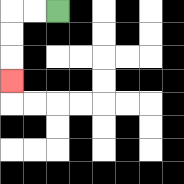{'start': '[2, 0]', 'end': '[0, 3]', 'path_directions': 'L,L,D,D,D', 'path_coordinates': '[[2, 0], [1, 0], [0, 0], [0, 1], [0, 2], [0, 3]]'}